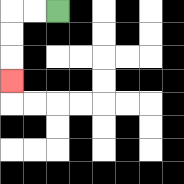{'start': '[2, 0]', 'end': '[0, 3]', 'path_directions': 'L,L,D,D,D', 'path_coordinates': '[[2, 0], [1, 0], [0, 0], [0, 1], [0, 2], [0, 3]]'}